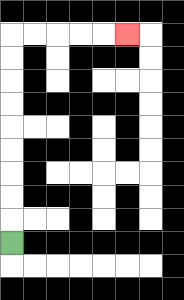{'start': '[0, 10]', 'end': '[5, 1]', 'path_directions': 'U,U,U,U,U,U,U,U,U,R,R,R,R,R', 'path_coordinates': '[[0, 10], [0, 9], [0, 8], [0, 7], [0, 6], [0, 5], [0, 4], [0, 3], [0, 2], [0, 1], [1, 1], [2, 1], [3, 1], [4, 1], [5, 1]]'}